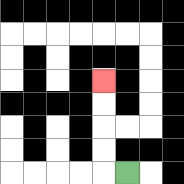{'start': '[5, 7]', 'end': '[4, 3]', 'path_directions': 'L,U,U,U,U', 'path_coordinates': '[[5, 7], [4, 7], [4, 6], [4, 5], [4, 4], [4, 3]]'}